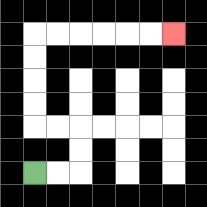{'start': '[1, 7]', 'end': '[7, 1]', 'path_directions': 'R,R,U,U,L,L,U,U,U,U,R,R,R,R,R,R', 'path_coordinates': '[[1, 7], [2, 7], [3, 7], [3, 6], [3, 5], [2, 5], [1, 5], [1, 4], [1, 3], [1, 2], [1, 1], [2, 1], [3, 1], [4, 1], [5, 1], [6, 1], [7, 1]]'}